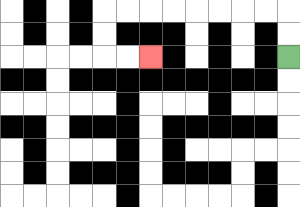{'start': '[12, 2]', 'end': '[6, 2]', 'path_directions': 'U,U,L,L,L,L,L,L,L,L,D,D,R,R', 'path_coordinates': '[[12, 2], [12, 1], [12, 0], [11, 0], [10, 0], [9, 0], [8, 0], [7, 0], [6, 0], [5, 0], [4, 0], [4, 1], [4, 2], [5, 2], [6, 2]]'}